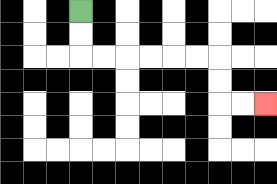{'start': '[3, 0]', 'end': '[11, 4]', 'path_directions': 'D,D,R,R,R,R,R,R,D,D,R,R', 'path_coordinates': '[[3, 0], [3, 1], [3, 2], [4, 2], [5, 2], [6, 2], [7, 2], [8, 2], [9, 2], [9, 3], [9, 4], [10, 4], [11, 4]]'}